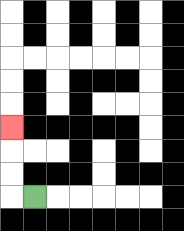{'start': '[1, 8]', 'end': '[0, 5]', 'path_directions': 'L,U,U,U', 'path_coordinates': '[[1, 8], [0, 8], [0, 7], [0, 6], [0, 5]]'}